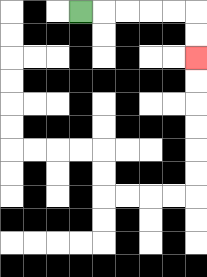{'start': '[3, 0]', 'end': '[8, 2]', 'path_directions': 'R,R,R,R,R,D,D', 'path_coordinates': '[[3, 0], [4, 0], [5, 0], [6, 0], [7, 0], [8, 0], [8, 1], [8, 2]]'}